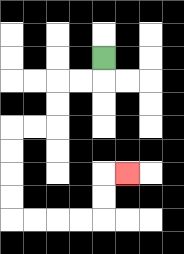{'start': '[4, 2]', 'end': '[5, 7]', 'path_directions': 'D,L,L,D,D,L,L,D,D,D,D,R,R,R,R,U,U,R', 'path_coordinates': '[[4, 2], [4, 3], [3, 3], [2, 3], [2, 4], [2, 5], [1, 5], [0, 5], [0, 6], [0, 7], [0, 8], [0, 9], [1, 9], [2, 9], [3, 9], [4, 9], [4, 8], [4, 7], [5, 7]]'}